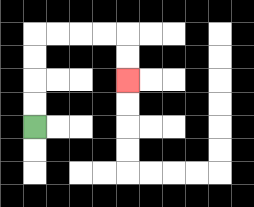{'start': '[1, 5]', 'end': '[5, 3]', 'path_directions': 'U,U,U,U,R,R,R,R,D,D', 'path_coordinates': '[[1, 5], [1, 4], [1, 3], [1, 2], [1, 1], [2, 1], [3, 1], [4, 1], [5, 1], [5, 2], [5, 3]]'}